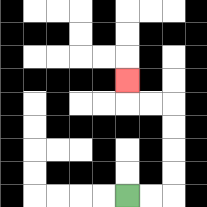{'start': '[5, 8]', 'end': '[5, 3]', 'path_directions': 'R,R,U,U,U,U,L,L,U', 'path_coordinates': '[[5, 8], [6, 8], [7, 8], [7, 7], [7, 6], [7, 5], [7, 4], [6, 4], [5, 4], [5, 3]]'}